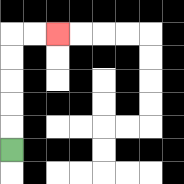{'start': '[0, 6]', 'end': '[2, 1]', 'path_directions': 'U,U,U,U,U,R,R', 'path_coordinates': '[[0, 6], [0, 5], [0, 4], [0, 3], [0, 2], [0, 1], [1, 1], [2, 1]]'}